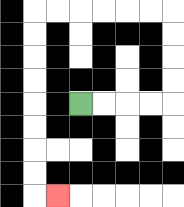{'start': '[3, 4]', 'end': '[2, 8]', 'path_directions': 'R,R,R,R,U,U,U,U,L,L,L,L,L,L,D,D,D,D,D,D,D,D,R', 'path_coordinates': '[[3, 4], [4, 4], [5, 4], [6, 4], [7, 4], [7, 3], [7, 2], [7, 1], [7, 0], [6, 0], [5, 0], [4, 0], [3, 0], [2, 0], [1, 0], [1, 1], [1, 2], [1, 3], [1, 4], [1, 5], [1, 6], [1, 7], [1, 8], [2, 8]]'}